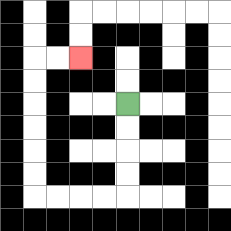{'start': '[5, 4]', 'end': '[3, 2]', 'path_directions': 'D,D,D,D,L,L,L,L,U,U,U,U,U,U,R,R', 'path_coordinates': '[[5, 4], [5, 5], [5, 6], [5, 7], [5, 8], [4, 8], [3, 8], [2, 8], [1, 8], [1, 7], [1, 6], [1, 5], [1, 4], [1, 3], [1, 2], [2, 2], [3, 2]]'}